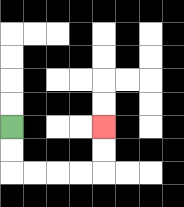{'start': '[0, 5]', 'end': '[4, 5]', 'path_directions': 'D,D,R,R,R,R,U,U', 'path_coordinates': '[[0, 5], [0, 6], [0, 7], [1, 7], [2, 7], [3, 7], [4, 7], [4, 6], [4, 5]]'}